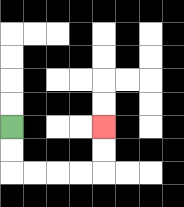{'start': '[0, 5]', 'end': '[4, 5]', 'path_directions': 'D,D,R,R,R,R,U,U', 'path_coordinates': '[[0, 5], [0, 6], [0, 7], [1, 7], [2, 7], [3, 7], [4, 7], [4, 6], [4, 5]]'}